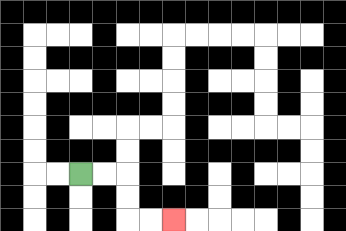{'start': '[3, 7]', 'end': '[7, 9]', 'path_directions': 'R,R,D,D,R,R', 'path_coordinates': '[[3, 7], [4, 7], [5, 7], [5, 8], [5, 9], [6, 9], [7, 9]]'}